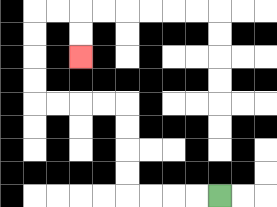{'start': '[9, 8]', 'end': '[3, 2]', 'path_directions': 'L,L,L,L,U,U,U,U,L,L,L,L,U,U,U,U,R,R,D,D', 'path_coordinates': '[[9, 8], [8, 8], [7, 8], [6, 8], [5, 8], [5, 7], [5, 6], [5, 5], [5, 4], [4, 4], [3, 4], [2, 4], [1, 4], [1, 3], [1, 2], [1, 1], [1, 0], [2, 0], [3, 0], [3, 1], [3, 2]]'}